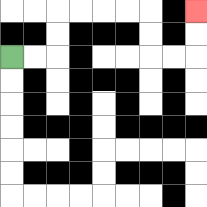{'start': '[0, 2]', 'end': '[8, 0]', 'path_directions': 'R,R,U,U,R,R,R,R,D,D,R,R,U,U', 'path_coordinates': '[[0, 2], [1, 2], [2, 2], [2, 1], [2, 0], [3, 0], [4, 0], [5, 0], [6, 0], [6, 1], [6, 2], [7, 2], [8, 2], [8, 1], [8, 0]]'}